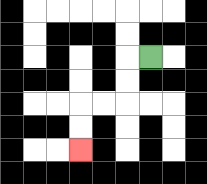{'start': '[6, 2]', 'end': '[3, 6]', 'path_directions': 'L,D,D,L,L,D,D', 'path_coordinates': '[[6, 2], [5, 2], [5, 3], [5, 4], [4, 4], [3, 4], [3, 5], [3, 6]]'}